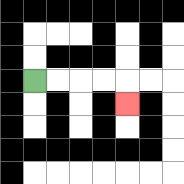{'start': '[1, 3]', 'end': '[5, 4]', 'path_directions': 'R,R,R,R,D', 'path_coordinates': '[[1, 3], [2, 3], [3, 3], [4, 3], [5, 3], [5, 4]]'}